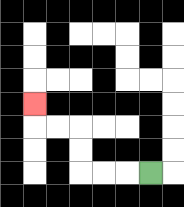{'start': '[6, 7]', 'end': '[1, 4]', 'path_directions': 'L,L,L,U,U,L,L,U', 'path_coordinates': '[[6, 7], [5, 7], [4, 7], [3, 7], [3, 6], [3, 5], [2, 5], [1, 5], [1, 4]]'}